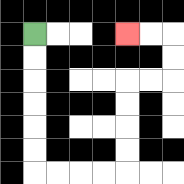{'start': '[1, 1]', 'end': '[5, 1]', 'path_directions': 'D,D,D,D,D,D,R,R,R,R,U,U,U,U,R,R,U,U,L,L', 'path_coordinates': '[[1, 1], [1, 2], [1, 3], [1, 4], [1, 5], [1, 6], [1, 7], [2, 7], [3, 7], [4, 7], [5, 7], [5, 6], [5, 5], [5, 4], [5, 3], [6, 3], [7, 3], [7, 2], [7, 1], [6, 1], [5, 1]]'}